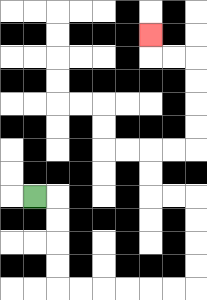{'start': '[1, 8]', 'end': '[6, 1]', 'path_directions': 'R,D,D,D,D,R,R,R,R,R,R,U,U,U,U,L,L,U,U,R,R,U,U,U,U,L,L,U', 'path_coordinates': '[[1, 8], [2, 8], [2, 9], [2, 10], [2, 11], [2, 12], [3, 12], [4, 12], [5, 12], [6, 12], [7, 12], [8, 12], [8, 11], [8, 10], [8, 9], [8, 8], [7, 8], [6, 8], [6, 7], [6, 6], [7, 6], [8, 6], [8, 5], [8, 4], [8, 3], [8, 2], [7, 2], [6, 2], [6, 1]]'}